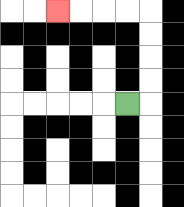{'start': '[5, 4]', 'end': '[2, 0]', 'path_directions': 'R,U,U,U,U,L,L,L,L', 'path_coordinates': '[[5, 4], [6, 4], [6, 3], [6, 2], [6, 1], [6, 0], [5, 0], [4, 0], [3, 0], [2, 0]]'}